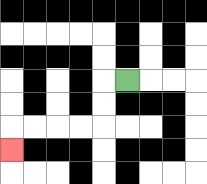{'start': '[5, 3]', 'end': '[0, 6]', 'path_directions': 'L,D,D,L,L,L,L,D', 'path_coordinates': '[[5, 3], [4, 3], [4, 4], [4, 5], [3, 5], [2, 5], [1, 5], [0, 5], [0, 6]]'}